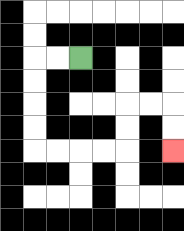{'start': '[3, 2]', 'end': '[7, 6]', 'path_directions': 'L,L,D,D,D,D,R,R,R,R,U,U,R,R,D,D', 'path_coordinates': '[[3, 2], [2, 2], [1, 2], [1, 3], [1, 4], [1, 5], [1, 6], [2, 6], [3, 6], [4, 6], [5, 6], [5, 5], [5, 4], [6, 4], [7, 4], [7, 5], [7, 6]]'}